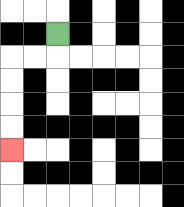{'start': '[2, 1]', 'end': '[0, 6]', 'path_directions': 'D,L,L,D,D,D,D', 'path_coordinates': '[[2, 1], [2, 2], [1, 2], [0, 2], [0, 3], [0, 4], [0, 5], [0, 6]]'}